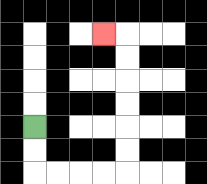{'start': '[1, 5]', 'end': '[4, 1]', 'path_directions': 'D,D,R,R,R,R,U,U,U,U,U,U,L', 'path_coordinates': '[[1, 5], [1, 6], [1, 7], [2, 7], [3, 7], [4, 7], [5, 7], [5, 6], [5, 5], [5, 4], [5, 3], [5, 2], [5, 1], [4, 1]]'}